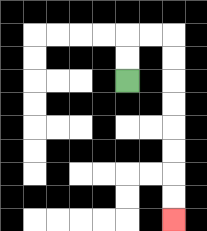{'start': '[5, 3]', 'end': '[7, 9]', 'path_directions': 'U,U,R,R,D,D,D,D,D,D,D,D', 'path_coordinates': '[[5, 3], [5, 2], [5, 1], [6, 1], [7, 1], [7, 2], [7, 3], [7, 4], [7, 5], [7, 6], [7, 7], [7, 8], [7, 9]]'}